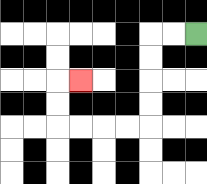{'start': '[8, 1]', 'end': '[3, 3]', 'path_directions': 'L,L,D,D,D,D,L,L,L,L,U,U,R', 'path_coordinates': '[[8, 1], [7, 1], [6, 1], [6, 2], [6, 3], [6, 4], [6, 5], [5, 5], [4, 5], [3, 5], [2, 5], [2, 4], [2, 3], [3, 3]]'}